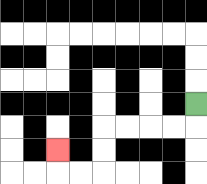{'start': '[8, 4]', 'end': '[2, 6]', 'path_directions': 'D,L,L,L,L,D,D,L,L,U', 'path_coordinates': '[[8, 4], [8, 5], [7, 5], [6, 5], [5, 5], [4, 5], [4, 6], [4, 7], [3, 7], [2, 7], [2, 6]]'}